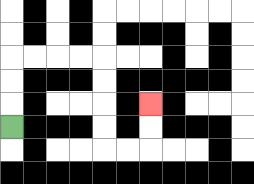{'start': '[0, 5]', 'end': '[6, 4]', 'path_directions': 'U,U,U,R,R,R,R,D,D,D,D,R,R,U,U', 'path_coordinates': '[[0, 5], [0, 4], [0, 3], [0, 2], [1, 2], [2, 2], [3, 2], [4, 2], [4, 3], [4, 4], [4, 5], [4, 6], [5, 6], [6, 6], [6, 5], [6, 4]]'}